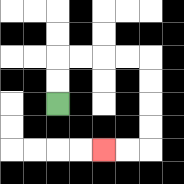{'start': '[2, 4]', 'end': '[4, 6]', 'path_directions': 'U,U,R,R,R,R,D,D,D,D,L,L', 'path_coordinates': '[[2, 4], [2, 3], [2, 2], [3, 2], [4, 2], [5, 2], [6, 2], [6, 3], [6, 4], [6, 5], [6, 6], [5, 6], [4, 6]]'}